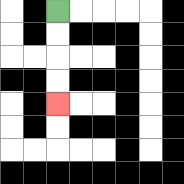{'start': '[2, 0]', 'end': '[2, 4]', 'path_directions': 'D,D,D,D', 'path_coordinates': '[[2, 0], [2, 1], [2, 2], [2, 3], [2, 4]]'}